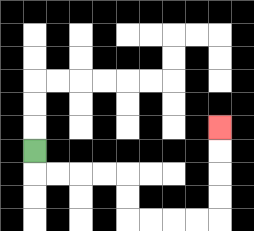{'start': '[1, 6]', 'end': '[9, 5]', 'path_directions': 'D,R,R,R,R,D,D,R,R,R,R,U,U,U,U', 'path_coordinates': '[[1, 6], [1, 7], [2, 7], [3, 7], [4, 7], [5, 7], [5, 8], [5, 9], [6, 9], [7, 9], [8, 9], [9, 9], [9, 8], [9, 7], [9, 6], [9, 5]]'}